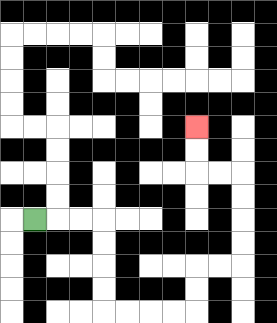{'start': '[1, 9]', 'end': '[8, 5]', 'path_directions': 'R,R,R,D,D,D,D,R,R,R,R,U,U,R,R,U,U,U,U,L,L,U,U', 'path_coordinates': '[[1, 9], [2, 9], [3, 9], [4, 9], [4, 10], [4, 11], [4, 12], [4, 13], [5, 13], [6, 13], [7, 13], [8, 13], [8, 12], [8, 11], [9, 11], [10, 11], [10, 10], [10, 9], [10, 8], [10, 7], [9, 7], [8, 7], [8, 6], [8, 5]]'}